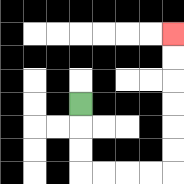{'start': '[3, 4]', 'end': '[7, 1]', 'path_directions': 'D,D,D,R,R,R,R,U,U,U,U,U,U', 'path_coordinates': '[[3, 4], [3, 5], [3, 6], [3, 7], [4, 7], [5, 7], [6, 7], [7, 7], [7, 6], [7, 5], [7, 4], [7, 3], [7, 2], [7, 1]]'}